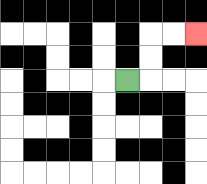{'start': '[5, 3]', 'end': '[8, 1]', 'path_directions': 'R,U,U,R,R', 'path_coordinates': '[[5, 3], [6, 3], [6, 2], [6, 1], [7, 1], [8, 1]]'}